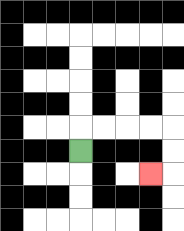{'start': '[3, 6]', 'end': '[6, 7]', 'path_directions': 'U,R,R,R,R,D,D,L', 'path_coordinates': '[[3, 6], [3, 5], [4, 5], [5, 5], [6, 5], [7, 5], [7, 6], [7, 7], [6, 7]]'}